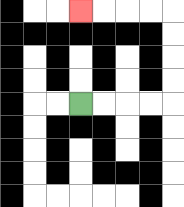{'start': '[3, 4]', 'end': '[3, 0]', 'path_directions': 'R,R,R,R,U,U,U,U,L,L,L,L', 'path_coordinates': '[[3, 4], [4, 4], [5, 4], [6, 4], [7, 4], [7, 3], [7, 2], [7, 1], [7, 0], [6, 0], [5, 0], [4, 0], [3, 0]]'}